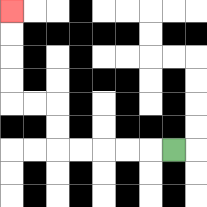{'start': '[7, 6]', 'end': '[0, 0]', 'path_directions': 'L,L,L,L,L,U,U,L,L,U,U,U,U', 'path_coordinates': '[[7, 6], [6, 6], [5, 6], [4, 6], [3, 6], [2, 6], [2, 5], [2, 4], [1, 4], [0, 4], [0, 3], [0, 2], [0, 1], [0, 0]]'}